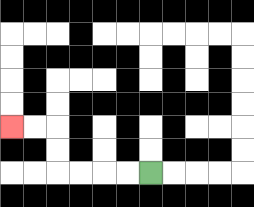{'start': '[6, 7]', 'end': '[0, 5]', 'path_directions': 'L,L,L,L,U,U,L,L', 'path_coordinates': '[[6, 7], [5, 7], [4, 7], [3, 7], [2, 7], [2, 6], [2, 5], [1, 5], [0, 5]]'}